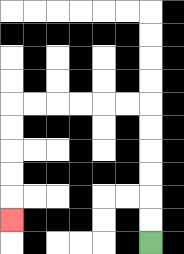{'start': '[6, 10]', 'end': '[0, 9]', 'path_directions': 'U,U,U,U,U,U,L,L,L,L,L,L,D,D,D,D,D', 'path_coordinates': '[[6, 10], [6, 9], [6, 8], [6, 7], [6, 6], [6, 5], [6, 4], [5, 4], [4, 4], [3, 4], [2, 4], [1, 4], [0, 4], [0, 5], [0, 6], [0, 7], [0, 8], [0, 9]]'}